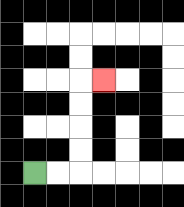{'start': '[1, 7]', 'end': '[4, 3]', 'path_directions': 'R,R,U,U,U,U,R', 'path_coordinates': '[[1, 7], [2, 7], [3, 7], [3, 6], [3, 5], [3, 4], [3, 3], [4, 3]]'}